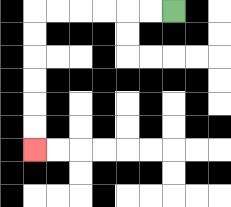{'start': '[7, 0]', 'end': '[1, 6]', 'path_directions': 'L,L,L,L,L,L,D,D,D,D,D,D', 'path_coordinates': '[[7, 0], [6, 0], [5, 0], [4, 0], [3, 0], [2, 0], [1, 0], [1, 1], [1, 2], [1, 3], [1, 4], [1, 5], [1, 6]]'}